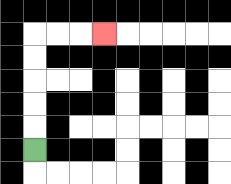{'start': '[1, 6]', 'end': '[4, 1]', 'path_directions': 'U,U,U,U,U,R,R,R', 'path_coordinates': '[[1, 6], [1, 5], [1, 4], [1, 3], [1, 2], [1, 1], [2, 1], [3, 1], [4, 1]]'}